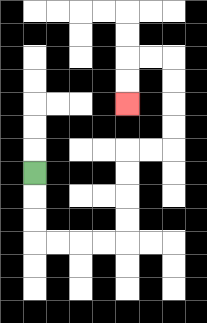{'start': '[1, 7]', 'end': '[5, 4]', 'path_directions': 'D,D,D,R,R,R,R,U,U,U,U,R,R,U,U,U,U,L,L,D,D', 'path_coordinates': '[[1, 7], [1, 8], [1, 9], [1, 10], [2, 10], [3, 10], [4, 10], [5, 10], [5, 9], [5, 8], [5, 7], [5, 6], [6, 6], [7, 6], [7, 5], [7, 4], [7, 3], [7, 2], [6, 2], [5, 2], [5, 3], [5, 4]]'}